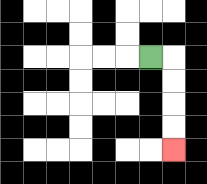{'start': '[6, 2]', 'end': '[7, 6]', 'path_directions': 'R,D,D,D,D', 'path_coordinates': '[[6, 2], [7, 2], [7, 3], [7, 4], [7, 5], [7, 6]]'}